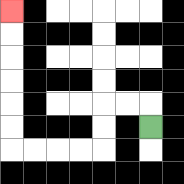{'start': '[6, 5]', 'end': '[0, 0]', 'path_directions': 'U,L,L,D,D,L,L,L,L,U,U,U,U,U,U', 'path_coordinates': '[[6, 5], [6, 4], [5, 4], [4, 4], [4, 5], [4, 6], [3, 6], [2, 6], [1, 6], [0, 6], [0, 5], [0, 4], [0, 3], [0, 2], [0, 1], [0, 0]]'}